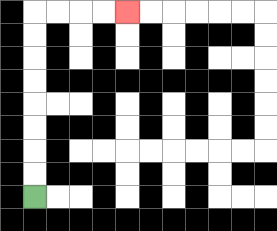{'start': '[1, 8]', 'end': '[5, 0]', 'path_directions': 'U,U,U,U,U,U,U,U,R,R,R,R', 'path_coordinates': '[[1, 8], [1, 7], [1, 6], [1, 5], [1, 4], [1, 3], [1, 2], [1, 1], [1, 0], [2, 0], [3, 0], [4, 0], [5, 0]]'}